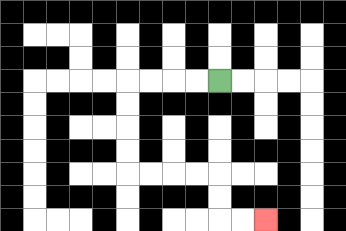{'start': '[9, 3]', 'end': '[11, 9]', 'path_directions': 'L,L,L,L,D,D,D,D,R,R,R,R,D,D,R,R', 'path_coordinates': '[[9, 3], [8, 3], [7, 3], [6, 3], [5, 3], [5, 4], [5, 5], [5, 6], [5, 7], [6, 7], [7, 7], [8, 7], [9, 7], [9, 8], [9, 9], [10, 9], [11, 9]]'}